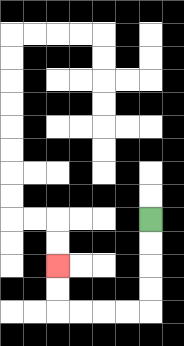{'start': '[6, 9]', 'end': '[2, 11]', 'path_directions': 'D,D,D,D,L,L,L,L,U,U', 'path_coordinates': '[[6, 9], [6, 10], [6, 11], [6, 12], [6, 13], [5, 13], [4, 13], [3, 13], [2, 13], [2, 12], [2, 11]]'}